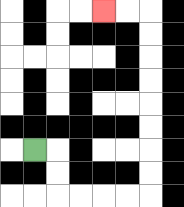{'start': '[1, 6]', 'end': '[4, 0]', 'path_directions': 'R,D,D,R,R,R,R,U,U,U,U,U,U,U,U,L,L', 'path_coordinates': '[[1, 6], [2, 6], [2, 7], [2, 8], [3, 8], [4, 8], [5, 8], [6, 8], [6, 7], [6, 6], [6, 5], [6, 4], [6, 3], [6, 2], [6, 1], [6, 0], [5, 0], [4, 0]]'}